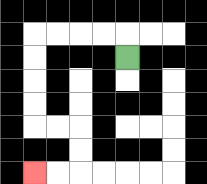{'start': '[5, 2]', 'end': '[1, 7]', 'path_directions': 'U,L,L,L,L,D,D,D,D,R,R,D,D,L,L', 'path_coordinates': '[[5, 2], [5, 1], [4, 1], [3, 1], [2, 1], [1, 1], [1, 2], [1, 3], [1, 4], [1, 5], [2, 5], [3, 5], [3, 6], [3, 7], [2, 7], [1, 7]]'}